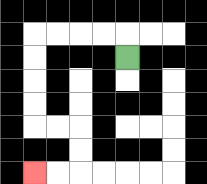{'start': '[5, 2]', 'end': '[1, 7]', 'path_directions': 'U,L,L,L,L,D,D,D,D,R,R,D,D,L,L', 'path_coordinates': '[[5, 2], [5, 1], [4, 1], [3, 1], [2, 1], [1, 1], [1, 2], [1, 3], [1, 4], [1, 5], [2, 5], [3, 5], [3, 6], [3, 7], [2, 7], [1, 7]]'}